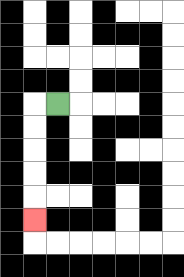{'start': '[2, 4]', 'end': '[1, 9]', 'path_directions': 'L,D,D,D,D,D', 'path_coordinates': '[[2, 4], [1, 4], [1, 5], [1, 6], [1, 7], [1, 8], [1, 9]]'}